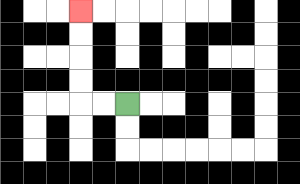{'start': '[5, 4]', 'end': '[3, 0]', 'path_directions': 'L,L,U,U,U,U', 'path_coordinates': '[[5, 4], [4, 4], [3, 4], [3, 3], [3, 2], [3, 1], [3, 0]]'}